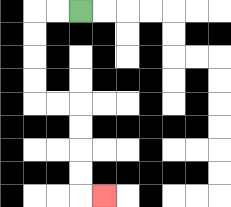{'start': '[3, 0]', 'end': '[4, 8]', 'path_directions': 'L,L,D,D,D,D,R,R,D,D,D,D,R', 'path_coordinates': '[[3, 0], [2, 0], [1, 0], [1, 1], [1, 2], [1, 3], [1, 4], [2, 4], [3, 4], [3, 5], [3, 6], [3, 7], [3, 8], [4, 8]]'}